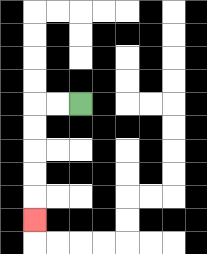{'start': '[3, 4]', 'end': '[1, 9]', 'path_directions': 'L,L,D,D,D,D,D', 'path_coordinates': '[[3, 4], [2, 4], [1, 4], [1, 5], [1, 6], [1, 7], [1, 8], [1, 9]]'}